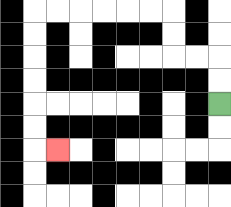{'start': '[9, 4]', 'end': '[2, 6]', 'path_directions': 'U,U,L,L,U,U,L,L,L,L,L,L,D,D,D,D,D,D,R', 'path_coordinates': '[[9, 4], [9, 3], [9, 2], [8, 2], [7, 2], [7, 1], [7, 0], [6, 0], [5, 0], [4, 0], [3, 0], [2, 0], [1, 0], [1, 1], [1, 2], [1, 3], [1, 4], [1, 5], [1, 6], [2, 6]]'}